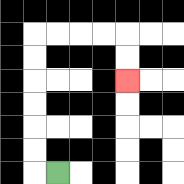{'start': '[2, 7]', 'end': '[5, 3]', 'path_directions': 'L,U,U,U,U,U,U,R,R,R,R,D,D', 'path_coordinates': '[[2, 7], [1, 7], [1, 6], [1, 5], [1, 4], [1, 3], [1, 2], [1, 1], [2, 1], [3, 1], [4, 1], [5, 1], [5, 2], [5, 3]]'}